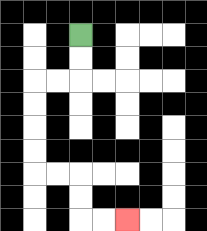{'start': '[3, 1]', 'end': '[5, 9]', 'path_directions': 'D,D,L,L,D,D,D,D,R,R,D,D,R,R', 'path_coordinates': '[[3, 1], [3, 2], [3, 3], [2, 3], [1, 3], [1, 4], [1, 5], [1, 6], [1, 7], [2, 7], [3, 7], [3, 8], [3, 9], [4, 9], [5, 9]]'}